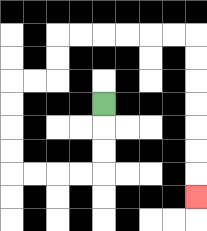{'start': '[4, 4]', 'end': '[8, 8]', 'path_directions': 'D,D,D,L,L,L,L,U,U,U,U,R,R,U,U,R,R,R,R,R,R,D,D,D,D,D,D,D', 'path_coordinates': '[[4, 4], [4, 5], [4, 6], [4, 7], [3, 7], [2, 7], [1, 7], [0, 7], [0, 6], [0, 5], [0, 4], [0, 3], [1, 3], [2, 3], [2, 2], [2, 1], [3, 1], [4, 1], [5, 1], [6, 1], [7, 1], [8, 1], [8, 2], [8, 3], [8, 4], [8, 5], [8, 6], [8, 7], [8, 8]]'}